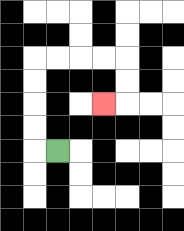{'start': '[2, 6]', 'end': '[4, 4]', 'path_directions': 'L,U,U,U,U,R,R,R,R,D,D,L', 'path_coordinates': '[[2, 6], [1, 6], [1, 5], [1, 4], [1, 3], [1, 2], [2, 2], [3, 2], [4, 2], [5, 2], [5, 3], [5, 4], [4, 4]]'}